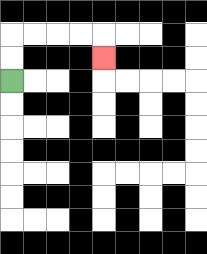{'start': '[0, 3]', 'end': '[4, 2]', 'path_directions': 'U,U,R,R,R,R,D', 'path_coordinates': '[[0, 3], [0, 2], [0, 1], [1, 1], [2, 1], [3, 1], [4, 1], [4, 2]]'}